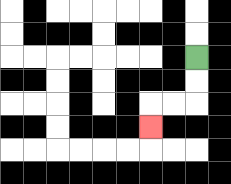{'start': '[8, 2]', 'end': '[6, 5]', 'path_directions': 'D,D,L,L,D', 'path_coordinates': '[[8, 2], [8, 3], [8, 4], [7, 4], [6, 4], [6, 5]]'}